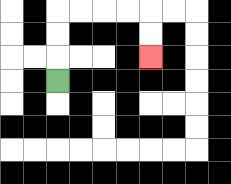{'start': '[2, 3]', 'end': '[6, 2]', 'path_directions': 'U,U,U,R,R,R,R,D,D', 'path_coordinates': '[[2, 3], [2, 2], [2, 1], [2, 0], [3, 0], [4, 0], [5, 0], [6, 0], [6, 1], [6, 2]]'}